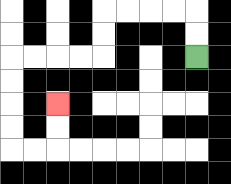{'start': '[8, 2]', 'end': '[2, 4]', 'path_directions': 'U,U,L,L,L,L,D,D,L,L,L,L,D,D,D,D,R,R,U,U', 'path_coordinates': '[[8, 2], [8, 1], [8, 0], [7, 0], [6, 0], [5, 0], [4, 0], [4, 1], [4, 2], [3, 2], [2, 2], [1, 2], [0, 2], [0, 3], [0, 4], [0, 5], [0, 6], [1, 6], [2, 6], [2, 5], [2, 4]]'}